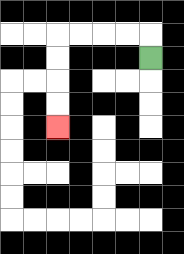{'start': '[6, 2]', 'end': '[2, 5]', 'path_directions': 'U,L,L,L,L,D,D,D,D', 'path_coordinates': '[[6, 2], [6, 1], [5, 1], [4, 1], [3, 1], [2, 1], [2, 2], [2, 3], [2, 4], [2, 5]]'}